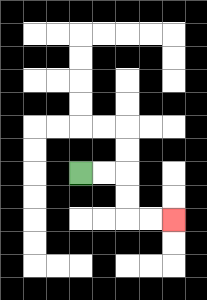{'start': '[3, 7]', 'end': '[7, 9]', 'path_directions': 'R,R,D,D,R,R', 'path_coordinates': '[[3, 7], [4, 7], [5, 7], [5, 8], [5, 9], [6, 9], [7, 9]]'}